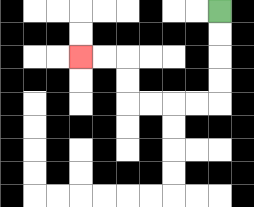{'start': '[9, 0]', 'end': '[3, 2]', 'path_directions': 'D,D,D,D,L,L,L,L,U,U,L,L', 'path_coordinates': '[[9, 0], [9, 1], [9, 2], [9, 3], [9, 4], [8, 4], [7, 4], [6, 4], [5, 4], [5, 3], [5, 2], [4, 2], [3, 2]]'}